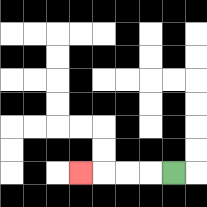{'start': '[7, 7]', 'end': '[3, 7]', 'path_directions': 'L,L,L,L', 'path_coordinates': '[[7, 7], [6, 7], [5, 7], [4, 7], [3, 7]]'}